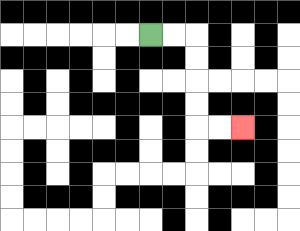{'start': '[6, 1]', 'end': '[10, 5]', 'path_directions': 'R,R,D,D,D,D,R,R', 'path_coordinates': '[[6, 1], [7, 1], [8, 1], [8, 2], [8, 3], [8, 4], [8, 5], [9, 5], [10, 5]]'}